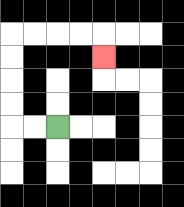{'start': '[2, 5]', 'end': '[4, 2]', 'path_directions': 'L,L,U,U,U,U,R,R,R,R,D', 'path_coordinates': '[[2, 5], [1, 5], [0, 5], [0, 4], [0, 3], [0, 2], [0, 1], [1, 1], [2, 1], [3, 1], [4, 1], [4, 2]]'}